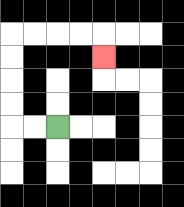{'start': '[2, 5]', 'end': '[4, 2]', 'path_directions': 'L,L,U,U,U,U,R,R,R,R,D', 'path_coordinates': '[[2, 5], [1, 5], [0, 5], [0, 4], [0, 3], [0, 2], [0, 1], [1, 1], [2, 1], [3, 1], [4, 1], [4, 2]]'}